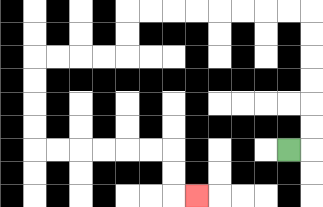{'start': '[12, 6]', 'end': '[8, 8]', 'path_directions': 'R,U,U,U,U,U,U,L,L,L,L,L,L,L,L,D,D,L,L,L,L,D,D,D,D,R,R,R,R,R,R,D,D,R', 'path_coordinates': '[[12, 6], [13, 6], [13, 5], [13, 4], [13, 3], [13, 2], [13, 1], [13, 0], [12, 0], [11, 0], [10, 0], [9, 0], [8, 0], [7, 0], [6, 0], [5, 0], [5, 1], [5, 2], [4, 2], [3, 2], [2, 2], [1, 2], [1, 3], [1, 4], [1, 5], [1, 6], [2, 6], [3, 6], [4, 6], [5, 6], [6, 6], [7, 6], [7, 7], [7, 8], [8, 8]]'}